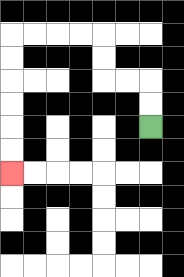{'start': '[6, 5]', 'end': '[0, 7]', 'path_directions': 'U,U,L,L,U,U,L,L,L,L,D,D,D,D,D,D', 'path_coordinates': '[[6, 5], [6, 4], [6, 3], [5, 3], [4, 3], [4, 2], [4, 1], [3, 1], [2, 1], [1, 1], [0, 1], [0, 2], [0, 3], [0, 4], [0, 5], [0, 6], [0, 7]]'}